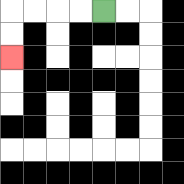{'start': '[4, 0]', 'end': '[0, 2]', 'path_directions': 'L,L,L,L,D,D', 'path_coordinates': '[[4, 0], [3, 0], [2, 0], [1, 0], [0, 0], [0, 1], [0, 2]]'}